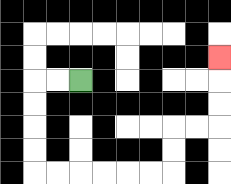{'start': '[3, 3]', 'end': '[9, 2]', 'path_directions': 'L,L,D,D,D,D,R,R,R,R,R,R,U,U,R,R,U,U,U', 'path_coordinates': '[[3, 3], [2, 3], [1, 3], [1, 4], [1, 5], [1, 6], [1, 7], [2, 7], [3, 7], [4, 7], [5, 7], [6, 7], [7, 7], [7, 6], [7, 5], [8, 5], [9, 5], [9, 4], [9, 3], [9, 2]]'}